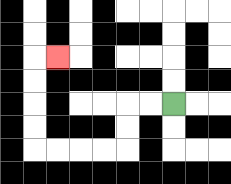{'start': '[7, 4]', 'end': '[2, 2]', 'path_directions': 'L,L,D,D,L,L,L,L,U,U,U,U,R', 'path_coordinates': '[[7, 4], [6, 4], [5, 4], [5, 5], [5, 6], [4, 6], [3, 6], [2, 6], [1, 6], [1, 5], [1, 4], [1, 3], [1, 2], [2, 2]]'}